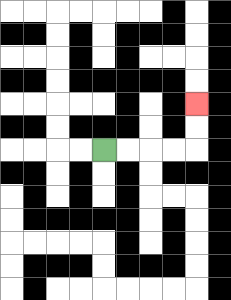{'start': '[4, 6]', 'end': '[8, 4]', 'path_directions': 'R,R,R,R,U,U', 'path_coordinates': '[[4, 6], [5, 6], [6, 6], [7, 6], [8, 6], [8, 5], [8, 4]]'}